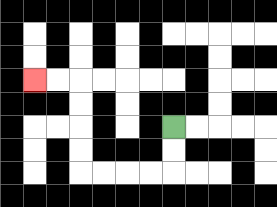{'start': '[7, 5]', 'end': '[1, 3]', 'path_directions': 'D,D,L,L,L,L,U,U,U,U,L,L', 'path_coordinates': '[[7, 5], [7, 6], [7, 7], [6, 7], [5, 7], [4, 7], [3, 7], [3, 6], [3, 5], [3, 4], [3, 3], [2, 3], [1, 3]]'}